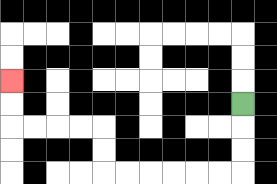{'start': '[10, 4]', 'end': '[0, 3]', 'path_directions': 'D,D,D,L,L,L,L,L,L,U,U,L,L,L,L,U,U', 'path_coordinates': '[[10, 4], [10, 5], [10, 6], [10, 7], [9, 7], [8, 7], [7, 7], [6, 7], [5, 7], [4, 7], [4, 6], [4, 5], [3, 5], [2, 5], [1, 5], [0, 5], [0, 4], [0, 3]]'}